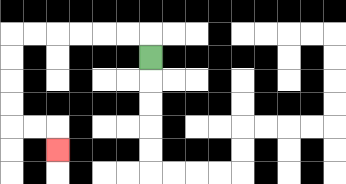{'start': '[6, 2]', 'end': '[2, 6]', 'path_directions': 'U,L,L,L,L,L,L,D,D,D,D,R,R,D', 'path_coordinates': '[[6, 2], [6, 1], [5, 1], [4, 1], [3, 1], [2, 1], [1, 1], [0, 1], [0, 2], [0, 3], [0, 4], [0, 5], [1, 5], [2, 5], [2, 6]]'}